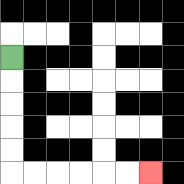{'start': '[0, 2]', 'end': '[6, 7]', 'path_directions': 'D,D,D,D,D,R,R,R,R,R,R', 'path_coordinates': '[[0, 2], [0, 3], [0, 4], [0, 5], [0, 6], [0, 7], [1, 7], [2, 7], [3, 7], [4, 7], [5, 7], [6, 7]]'}